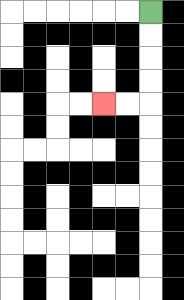{'start': '[6, 0]', 'end': '[4, 4]', 'path_directions': 'D,D,D,D,L,L', 'path_coordinates': '[[6, 0], [6, 1], [6, 2], [6, 3], [6, 4], [5, 4], [4, 4]]'}